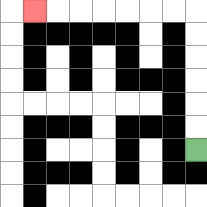{'start': '[8, 6]', 'end': '[1, 0]', 'path_directions': 'U,U,U,U,U,U,L,L,L,L,L,L,L', 'path_coordinates': '[[8, 6], [8, 5], [8, 4], [8, 3], [8, 2], [8, 1], [8, 0], [7, 0], [6, 0], [5, 0], [4, 0], [3, 0], [2, 0], [1, 0]]'}